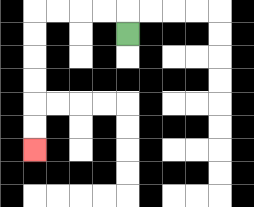{'start': '[5, 1]', 'end': '[1, 6]', 'path_directions': 'U,L,L,L,L,D,D,D,D,D,D', 'path_coordinates': '[[5, 1], [5, 0], [4, 0], [3, 0], [2, 0], [1, 0], [1, 1], [1, 2], [1, 3], [1, 4], [1, 5], [1, 6]]'}